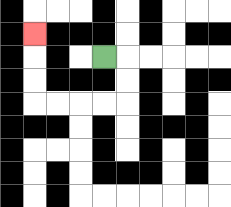{'start': '[4, 2]', 'end': '[1, 1]', 'path_directions': 'R,D,D,L,L,L,L,U,U,U', 'path_coordinates': '[[4, 2], [5, 2], [5, 3], [5, 4], [4, 4], [3, 4], [2, 4], [1, 4], [1, 3], [1, 2], [1, 1]]'}